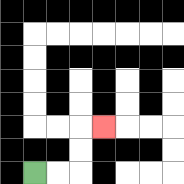{'start': '[1, 7]', 'end': '[4, 5]', 'path_directions': 'R,R,U,U,R', 'path_coordinates': '[[1, 7], [2, 7], [3, 7], [3, 6], [3, 5], [4, 5]]'}